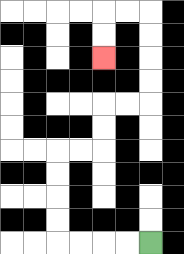{'start': '[6, 10]', 'end': '[4, 2]', 'path_directions': 'L,L,L,L,U,U,U,U,R,R,U,U,R,R,U,U,U,U,L,L,D,D', 'path_coordinates': '[[6, 10], [5, 10], [4, 10], [3, 10], [2, 10], [2, 9], [2, 8], [2, 7], [2, 6], [3, 6], [4, 6], [4, 5], [4, 4], [5, 4], [6, 4], [6, 3], [6, 2], [6, 1], [6, 0], [5, 0], [4, 0], [4, 1], [4, 2]]'}